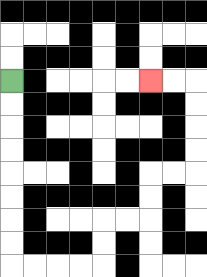{'start': '[0, 3]', 'end': '[6, 3]', 'path_directions': 'D,D,D,D,D,D,D,D,R,R,R,R,U,U,R,R,U,U,R,R,U,U,U,U,L,L', 'path_coordinates': '[[0, 3], [0, 4], [0, 5], [0, 6], [0, 7], [0, 8], [0, 9], [0, 10], [0, 11], [1, 11], [2, 11], [3, 11], [4, 11], [4, 10], [4, 9], [5, 9], [6, 9], [6, 8], [6, 7], [7, 7], [8, 7], [8, 6], [8, 5], [8, 4], [8, 3], [7, 3], [6, 3]]'}